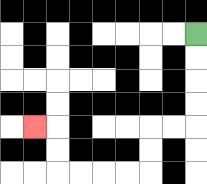{'start': '[8, 1]', 'end': '[1, 5]', 'path_directions': 'D,D,D,D,L,L,D,D,L,L,L,L,U,U,L', 'path_coordinates': '[[8, 1], [8, 2], [8, 3], [8, 4], [8, 5], [7, 5], [6, 5], [6, 6], [6, 7], [5, 7], [4, 7], [3, 7], [2, 7], [2, 6], [2, 5], [1, 5]]'}